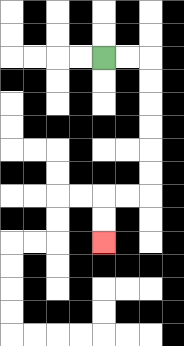{'start': '[4, 2]', 'end': '[4, 10]', 'path_directions': 'R,R,D,D,D,D,D,D,L,L,D,D', 'path_coordinates': '[[4, 2], [5, 2], [6, 2], [6, 3], [6, 4], [6, 5], [6, 6], [6, 7], [6, 8], [5, 8], [4, 8], [4, 9], [4, 10]]'}